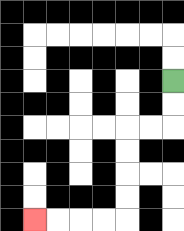{'start': '[7, 3]', 'end': '[1, 9]', 'path_directions': 'D,D,L,L,D,D,D,D,L,L,L,L', 'path_coordinates': '[[7, 3], [7, 4], [7, 5], [6, 5], [5, 5], [5, 6], [5, 7], [5, 8], [5, 9], [4, 9], [3, 9], [2, 9], [1, 9]]'}